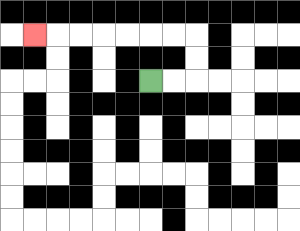{'start': '[6, 3]', 'end': '[1, 1]', 'path_directions': 'R,R,U,U,L,L,L,L,L,L,L', 'path_coordinates': '[[6, 3], [7, 3], [8, 3], [8, 2], [8, 1], [7, 1], [6, 1], [5, 1], [4, 1], [3, 1], [2, 1], [1, 1]]'}